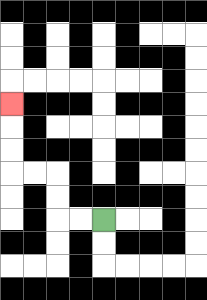{'start': '[4, 9]', 'end': '[0, 4]', 'path_directions': 'L,L,U,U,L,L,U,U,U', 'path_coordinates': '[[4, 9], [3, 9], [2, 9], [2, 8], [2, 7], [1, 7], [0, 7], [0, 6], [0, 5], [0, 4]]'}